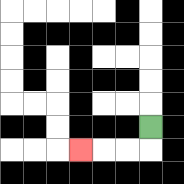{'start': '[6, 5]', 'end': '[3, 6]', 'path_directions': 'D,L,L,L', 'path_coordinates': '[[6, 5], [6, 6], [5, 6], [4, 6], [3, 6]]'}